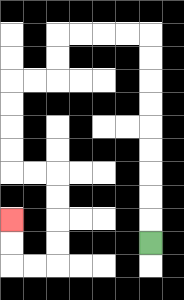{'start': '[6, 10]', 'end': '[0, 9]', 'path_directions': 'U,U,U,U,U,U,U,U,U,L,L,L,L,D,D,L,L,D,D,D,D,R,R,D,D,D,D,L,L,U,U', 'path_coordinates': '[[6, 10], [6, 9], [6, 8], [6, 7], [6, 6], [6, 5], [6, 4], [6, 3], [6, 2], [6, 1], [5, 1], [4, 1], [3, 1], [2, 1], [2, 2], [2, 3], [1, 3], [0, 3], [0, 4], [0, 5], [0, 6], [0, 7], [1, 7], [2, 7], [2, 8], [2, 9], [2, 10], [2, 11], [1, 11], [0, 11], [0, 10], [0, 9]]'}